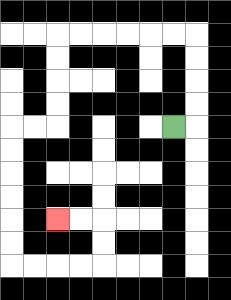{'start': '[7, 5]', 'end': '[2, 9]', 'path_directions': 'R,U,U,U,U,L,L,L,L,L,L,D,D,D,D,L,L,D,D,D,D,D,D,R,R,R,R,U,U,L,L', 'path_coordinates': '[[7, 5], [8, 5], [8, 4], [8, 3], [8, 2], [8, 1], [7, 1], [6, 1], [5, 1], [4, 1], [3, 1], [2, 1], [2, 2], [2, 3], [2, 4], [2, 5], [1, 5], [0, 5], [0, 6], [0, 7], [0, 8], [0, 9], [0, 10], [0, 11], [1, 11], [2, 11], [3, 11], [4, 11], [4, 10], [4, 9], [3, 9], [2, 9]]'}